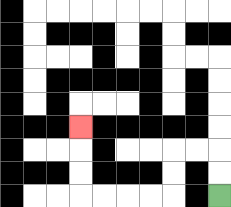{'start': '[9, 8]', 'end': '[3, 5]', 'path_directions': 'U,U,L,L,D,D,L,L,L,L,U,U,U', 'path_coordinates': '[[9, 8], [9, 7], [9, 6], [8, 6], [7, 6], [7, 7], [7, 8], [6, 8], [5, 8], [4, 8], [3, 8], [3, 7], [3, 6], [3, 5]]'}